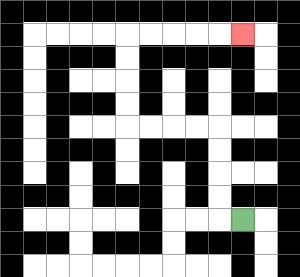{'start': '[10, 9]', 'end': '[10, 1]', 'path_directions': 'L,U,U,U,U,L,L,L,L,U,U,U,U,R,R,R,R,R', 'path_coordinates': '[[10, 9], [9, 9], [9, 8], [9, 7], [9, 6], [9, 5], [8, 5], [7, 5], [6, 5], [5, 5], [5, 4], [5, 3], [5, 2], [5, 1], [6, 1], [7, 1], [8, 1], [9, 1], [10, 1]]'}